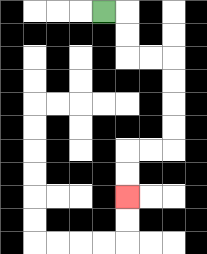{'start': '[4, 0]', 'end': '[5, 8]', 'path_directions': 'R,D,D,R,R,D,D,D,D,L,L,D,D', 'path_coordinates': '[[4, 0], [5, 0], [5, 1], [5, 2], [6, 2], [7, 2], [7, 3], [7, 4], [7, 5], [7, 6], [6, 6], [5, 6], [5, 7], [5, 8]]'}